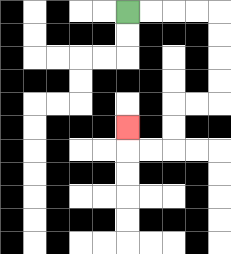{'start': '[5, 0]', 'end': '[5, 5]', 'path_directions': 'R,R,R,R,D,D,D,D,L,L,D,D,L,L,U', 'path_coordinates': '[[5, 0], [6, 0], [7, 0], [8, 0], [9, 0], [9, 1], [9, 2], [9, 3], [9, 4], [8, 4], [7, 4], [7, 5], [7, 6], [6, 6], [5, 6], [5, 5]]'}